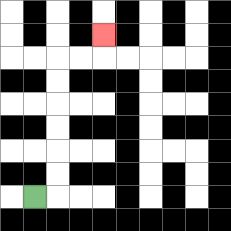{'start': '[1, 8]', 'end': '[4, 1]', 'path_directions': 'R,U,U,U,U,U,U,R,R,U', 'path_coordinates': '[[1, 8], [2, 8], [2, 7], [2, 6], [2, 5], [2, 4], [2, 3], [2, 2], [3, 2], [4, 2], [4, 1]]'}